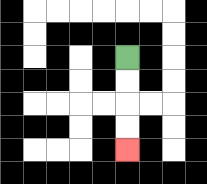{'start': '[5, 2]', 'end': '[5, 6]', 'path_directions': 'D,D,D,D', 'path_coordinates': '[[5, 2], [5, 3], [5, 4], [5, 5], [5, 6]]'}